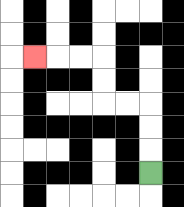{'start': '[6, 7]', 'end': '[1, 2]', 'path_directions': 'U,U,U,L,L,U,U,L,L,L', 'path_coordinates': '[[6, 7], [6, 6], [6, 5], [6, 4], [5, 4], [4, 4], [4, 3], [4, 2], [3, 2], [2, 2], [1, 2]]'}